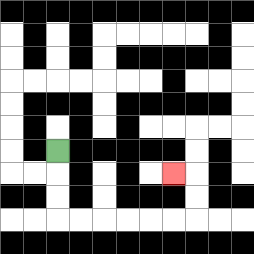{'start': '[2, 6]', 'end': '[7, 7]', 'path_directions': 'D,D,D,R,R,R,R,R,R,U,U,L', 'path_coordinates': '[[2, 6], [2, 7], [2, 8], [2, 9], [3, 9], [4, 9], [5, 9], [6, 9], [7, 9], [8, 9], [8, 8], [8, 7], [7, 7]]'}